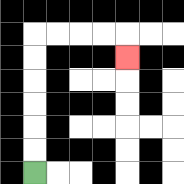{'start': '[1, 7]', 'end': '[5, 2]', 'path_directions': 'U,U,U,U,U,U,R,R,R,R,D', 'path_coordinates': '[[1, 7], [1, 6], [1, 5], [1, 4], [1, 3], [1, 2], [1, 1], [2, 1], [3, 1], [4, 1], [5, 1], [5, 2]]'}